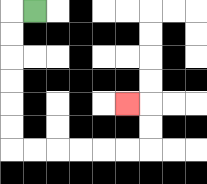{'start': '[1, 0]', 'end': '[5, 4]', 'path_directions': 'L,D,D,D,D,D,D,R,R,R,R,R,R,U,U,L', 'path_coordinates': '[[1, 0], [0, 0], [0, 1], [0, 2], [0, 3], [0, 4], [0, 5], [0, 6], [1, 6], [2, 6], [3, 6], [4, 6], [5, 6], [6, 6], [6, 5], [6, 4], [5, 4]]'}